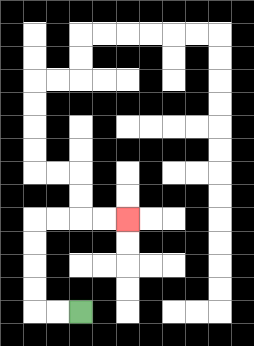{'start': '[3, 13]', 'end': '[5, 9]', 'path_directions': 'L,L,U,U,U,U,R,R,R,R', 'path_coordinates': '[[3, 13], [2, 13], [1, 13], [1, 12], [1, 11], [1, 10], [1, 9], [2, 9], [3, 9], [4, 9], [5, 9]]'}